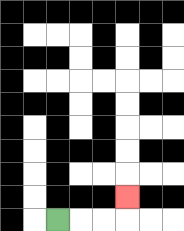{'start': '[2, 9]', 'end': '[5, 8]', 'path_directions': 'R,R,R,U', 'path_coordinates': '[[2, 9], [3, 9], [4, 9], [5, 9], [5, 8]]'}